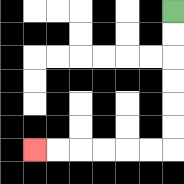{'start': '[7, 0]', 'end': '[1, 6]', 'path_directions': 'D,D,D,D,D,D,L,L,L,L,L,L', 'path_coordinates': '[[7, 0], [7, 1], [7, 2], [7, 3], [7, 4], [7, 5], [7, 6], [6, 6], [5, 6], [4, 6], [3, 6], [2, 6], [1, 6]]'}